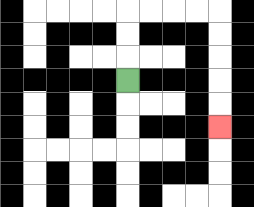{'start': '[5, 3]', 'end': '[9, 5]', 'path_directions': 'U,U,U,R,R,R,R,D,D,D,D,D', 'path_coordinates': '[[5, 3], [5, 2], [5, 1], [5, 0], [6, 0], [7, 0], [8, 0], [9, 0], [9, 1], [9, 2], [9, 3], [9, 4], [9, 5]]'}